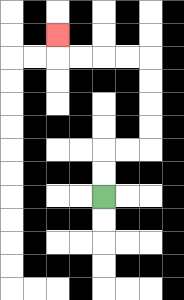{'start': '[4, 8]', 'end': '[2, 1]', 'path_directions': 'U,U,R,R,U,U,U,U,L,L,L,L,U', 'path_coordinates': '[[4, 8], [4, 7], [4, 6], [5, 6], [6, 6], [6, 5], [6, 4], [6, 3], [6, 2], [5, 2], [4, 2], [3, 2], [2, 2], [2, 1]]'}